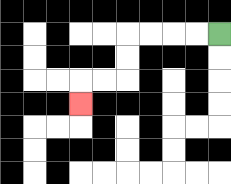{'start': '[9, 1]', 'end': '[3, 4]', 'path_directions': 'L,L,L,L,D,D,L,L,D', 'path_coordinates': '[[9, 1], [8, 1], [7, 1], [6, 1], [5, 1], [5, 2], [5, 3], [4, 3], [3, 3], [3, 4]]'}